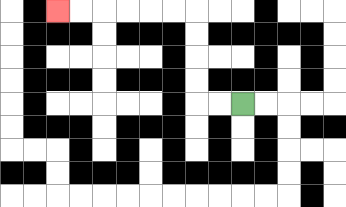{'start': '[10, 4]', 'end': '[2, 0]', 'path_directions': 'L,L,U,U,U,U,L,L,L,L,L,L', 'path_coordinates': '[[10, 4], [9, 4], [8, 4], [8, 3], [8, 2], [8, 1], [8, 0], [7, 0], [6, 0], [5, 0], [4, 0], [3, 0], [2, 0]]'}